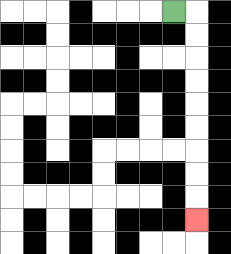{'start': '[7, 0]', 'end': '[8, 9]', 'path_directions': 'R,D,D,D,D,D,D,D,D,D', 'path_coordinates': '[[7, 0], [8, 0], [8, 1], [8, 2], [8, 3], [8, 4], [8, 5], [8, 6], [8, 7], [8, 8], [8, 9]]'}